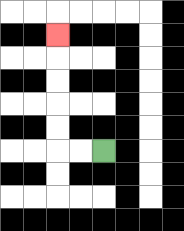{'start': '[4, 6]', 'end': '[2, 1]', 'path_directions': 'L,L,U,U,U,U,U', 'path_coordinates': '[[4, 6], [3, 6], [2, 6], [2, 5], [2, 4], [2, 3], [2, 2], [2, 1]]'}